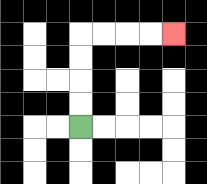{'start': '[3, 5]', 'end': '[7, 1]', 'path_directions': 'U,U,U,U,R,R,R,R', 'path_coordinates': '[[3, 5], [3, 4], [3, 3], [3, 2], [3, 1], [4, 1], [5, 1], [6, 1], [7, 1]]'}